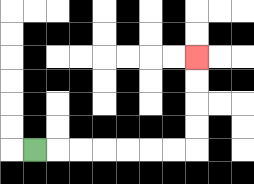{'start': '[1, 6]', 'end': '[8, 2]', 'path_directions': 'R,R,R,R,R,R,R,U,U,U,U', 'path_coordinates': '[[1, 6], [2, 6], [3, 6], [4, 6], [5, 6], [6, 6], [7, 6], [8, 6], [8, 5], [8, 4], [8, 3], [8, 2]]'}